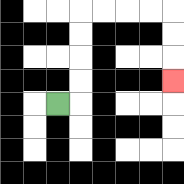{'start': '[2, 4]', 'end': '[7, 3]', 'path_directions': 'R,U,U,U,U,R,R,R,R,D,D,D', 'path_coordinates': '[[2, 4], [3, 4], [3, 3], [3, 2], [3, 1], [3, 0], [4, 0], [5, 0], [6, 0], [7, 0], [7, 1], [7, 2], [7, 3]]'}